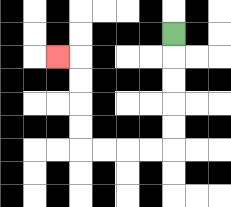{'start': '[7, 1]', 'end': '[2, 2]', 'path_directions': 'D,D,D,D,D,L,L,L,L,U,U,U,U,L', 'path_coordinates': '[[7, 1], [7, 2], [7, 3], [7, 4], [7, 5], [7, 6], [6, 6], [5, 6], [4, 6], [3, 6], [3, 5], [3, 4], [3, 3], [3, 2], [2, 2]]'}